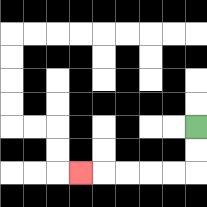{'start': '[8, 5]', 'end': '[3, 7]', 'path_directions': 'D,D,L,L,L,L,L', 'path_coordinates': '[[8, 5], [8, 6], [8, 7], [7, 7], [6, 7], [5, 7], [4, 7], [3, 7]]'}